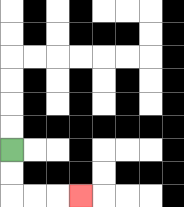{'start': '[0, 6]', 'end': '[3, 8]', 'path_directions': 'D,D,R,R,R', 'path_coordinates': '[[0, 6], [0, 7], [0, 8], [1, 8], [2, 8], [3, 8]]'}